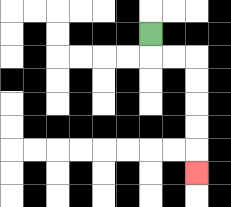{'start': '[6, 1]', 'end': '[8, 7]', 'path_directions': 'D,R,R,D,D,D,D,D', 'path_coordinates': '[[6, 1], [6, 2], [7, 2], [8, 2], [8, 3], [8, 4], [8, 5], [8, 6], [8, 7]]'}